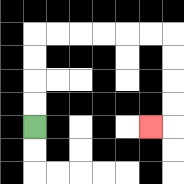{'start': '[1, 5]', 'end': '[6, 5]', 'path_directions': 'U,U,U,U,R,R,R,R,R,R,D,D,D,D,L', 'path_coordinates': '[[1, 5], [1, 4], [1, 3], [1, 2], [1, 1], [2, 1], [3, 1], [4, 1], [5, 1], [6, 1], [7, 1], [7, 2], [7, 3], [7, 4], [7, 5], [6, 5]]'}